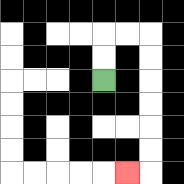{'start': '[4, 3]', 'end': '[5, 7]', 'path_directions': 'U,U,R,R,D,D,D,D,D,D,L', 'path_coordinates': '[[4, 3], [4, 2], [4, 1], [5, 1], [6, 1], [6, 2], [6, 3], [6, 4], [6, 5], [6, 6], [6, 7], [5, 7]]'}